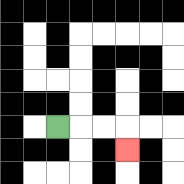{'start': '[2, 5]', 'end': '[5, 6]', 'path_directions': 'R,R,R,D', 'path_coordinates': '[[2, 5], [3, 5], [4, 5], [5, 5], [5, 6]]'}